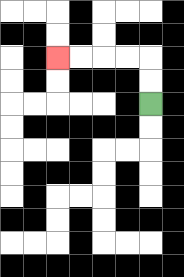{'start': '[6, 4]', 'end': '[2, 2]', 'path_directions': 'U,U,L,L,L,L', 'path_coordinates': '[[6, 4], [6, 3], [6, 2], [5, 2], [4, 2], [3, 2], [2, 2]]'}